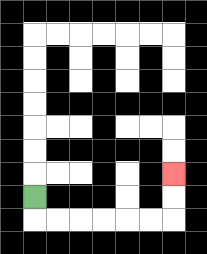{'start': '[1, 8]', 'end': '[7, 7]', 'path_directions': 'D,R,R,R,R,R,R,U,U', 'path_coordinates': '[[1, 8], [1, 9], [2, 9], [3, 9], [4, 9], [5, 9], [6, 9], [7, 9], [7, 8], [7, 7]]'}